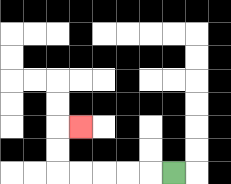{'start': '[7, 7]', 'end': '[3, 5]', 'path_directions': 'L,L,L,L,L,U,U,R', 'path_coordinates': '[[7, 7], [6, 7], [5, 7], [4, 7], [3, 7], [2, 7], [2, 6], [2, 5], [3, 5]]'}